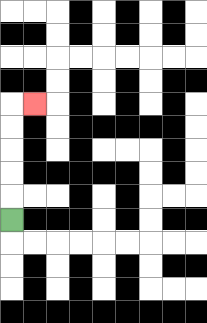{'start': '[0, 9]', 'end': '[1, 4]', 'path_directions': 'U,U,U,U,U,R', 'path_coordinates': '[[0, 9], [0, 8], [0, 7], [0, 6], [0, 5], [0, 4], [1, 4]]'}